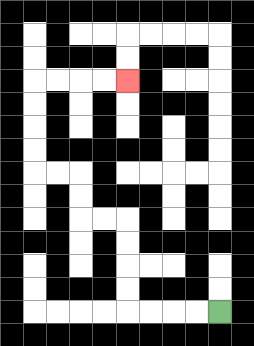{'start': '[9, 13]', 'end': '[5, 3]', 'path_directions': 'L,L,L,L,U,U,U,U,L,L,U,U,L,L,U,U,U,U,R,R,R,R', 'path_coordinates': '[[9, 13], [8, 13], [7, 13], [6, 13], [5, 13], [5, 12], [5, 11], [5, 10], [5, 9], [4, 9], [3, 9], [3, 8], [3, 7], [2, 7], [1, 7], [1, 6], [1, 5], [1, 4], [1, 3], [2, 3], [3, 3], [4, 3], [5, 3]]'}